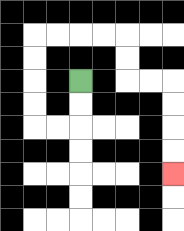{'start': '[3, 3]', 'end': '[7, 7]', 'path_directions': 'D,D,L,L,U,U,U,U,R,R,R,R,D,D,R,R,D,D,D,D', 'path_coordinates': '[[3, 3], [3, 4], [3, 5], [2, 5], [1, 5], [1, 4], [1, 3], [1, 2], [1, 1], [2, 1], [3, 1], [4, 1], [5, 1], [5, 2], [5, 3], [6, 3], [7, 3], [7, 4], [7, 5], [7, 6], [7, 7]]'}